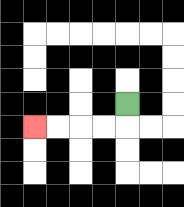{'start': '[5, 4]', 'end': '[1, 5]', 'path_directions': 'D,L,L,L,L', 'path_coordinates': '[[5, 4], [5, 5], [4, 5], [3, 5], [2, 5], [1, 5]]'}